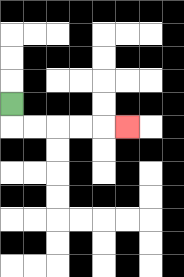{'start': '[0, 4]', 'end': '[5, 5]', 'path_directions': 'D,R,R,R,R,R', 'path_coordinates': '[[0, 4], [0, 5], [1, 5], [2, 5], [3, 5], [4, 5], [5, 5]]'}